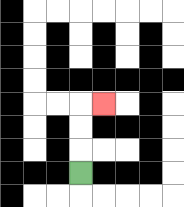{'start': '[3, 7]', 'end': '[4, 4]', 'path_directions': 'U,U,U,R', 'path_coordinates': '[[3, 7], [3, 6], [3, 5], [3, 4], [4, 4]]'}